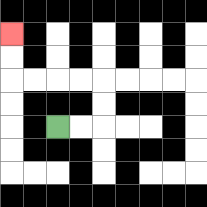{'start': '[2, 5]', 'end': '[0, 1]', 'path_directions': 'R,R,U,U,L,L,L,L,U,U', 'path_coordinates': '[[2, 5], [3, 5], [4, 5], [4, 4], [4, 3], [3, 3], [2, 3], [1, 3], [0, 3], [0, 2], [0, 1]]'}